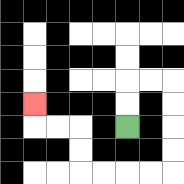{'start': '[5, 5]', 'end': '[1, 4]', 'path_directions': 'U,U,R,R,D,D,D,D,L,L,L,L,U,U,L,L,U', 'path_coordinates': '[[5, 5], [5, 4], [5, 3], [6, 3], [7, 3], [7, 4], [7, 5], [7, 6], [7, 7], [6, 7], [5, 7], [4, 7], [3, 7], [3, 6], [3, 5], [2, 5], [1, 5], [1, 4]]'}